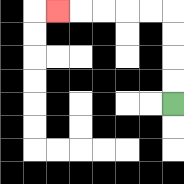{'start': '[7, 4]', 'end': '[2, 0]', 'path_directions': 'U,U,U,U,L,L,L,L,L', 'path_coordinates': '[[7, 4], [7, 3], [7, 2], [7, 1], [7, 0], [6, 0], [5, 0], [4, 0], [3, 0], [2, 0]]'}